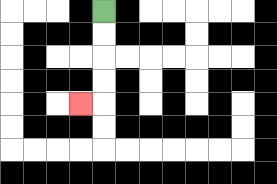{'start': '[4, 0]', 'end': '[3, 4]', 'path_directions': 'D,D,D,D,L', 'path_coordinates': '[[4, 0], [4, 1], [4, 2], [4, 3], [4, 4], [3, 4]]'}